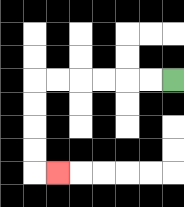{'start': '[7, 3]', 'end': '[2, 7]', 'path_directions': 'L,L,L,L,L,L,D,D,D,D,R', 'path_coordinates': '[[7, 3], [6, 3], [5, 3], [4, 3], [3, 3], [2, 3], [1, 3], [1, 4], [1, 5], [1, 6], [1, 7], [2, 7]]'}